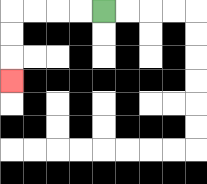{'start': '[4, 0]', 'end': '[0, 3]', 'path_directions': 'L,L,L,L,D,D,D', 'path_coordinates': '[[4, 0], [3, 0], [2, 0], [1, 0], [0, 0], [0, 1], [0, 2], [0, 3]]'}